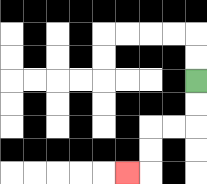{'start': '[8, 3]', 'end': '[5, 7]', 'path_directions': 'D,D,L,L,D,D,L', 'path_coordinates': '[[8, 3], [8, 4], [8, 5], [7, 5], [6, 5], [6, 6], [6, 7], [5, 7]]'}